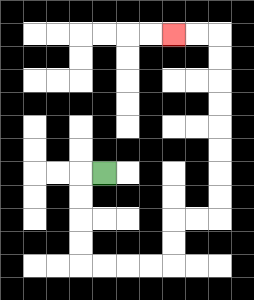{'start': '[4, 7]', 'end': '[7, 1]', 'path_directions': 'L,D,D,D,D,R,R,R,R,U,U,R,R,U,U,U,U,U,U,U,U,L,L', 'path_coordinates': '[[4, 7], [3, 7], [3, 8], [3, 9], [3, 10], [3, 11], [4, 11], [5, 11], [6, 11], [7, 11], [7, 10], [7, 9], [8, 9], [9, 9], [9, 8], [9, 7], [9, 6], [9, 5], [9, 4], [9, 3], [9, 2], [9, 1], [8, 1], [7, 1]]'}